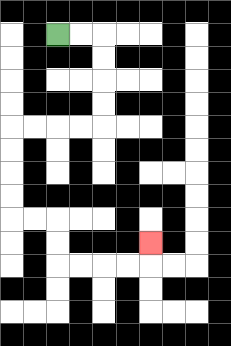{'start': '[2, 1]', 'end': '[6, 10]', 'path_directions': 'R,R,D,D,D,D,L,L,L,L,D,D,D,D,R,R,D,D,R,R,R,R,U', 'path_coordinates': '[[2, 1], [3, 1], [4, 1], [4, 2], [4, 3], [4, 4], [4, 5], [3, 5], [2, 5], [1, 5], [0, 5], [0, 6], [0, 7], [0, 8], [0, 9], [1, 9], [2, 9], [2, 10], [2, 11], [3, 11], [4, 11], [5, 11], [6, 11], [6, 10]]'}